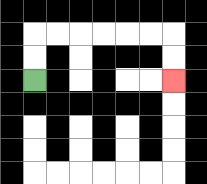{'start': '[1, 3]', 'end': '[7, 3]', 'path_directions': 'U,U,R,R,R,R,R,R,D,D', 'path_coordinates': '[[1, 3], [1, 2], [1, 1], [2, 1], [3, 1], [4, 1], [5, 1], [6, 1], [7, 1], [7, 2], [7, 3]]'}